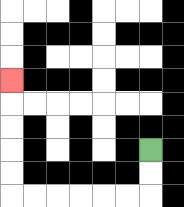{'start': '[6, 6]', 'end': '[0, 3]', 'path_directions': 'D,D,L,L,L,L,L,L,U,U,U,U,U', 'path_coordinates': '[[6, 6], [6, 7], [6, 8], [5, 8], [4, 8], [3, 8], [2, 8], [1, 8], [0, 8], [0, 7], [0, 6], [0, 5], [0, 4], [0, 3]]'}